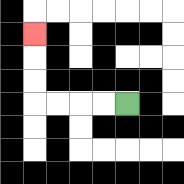{'start': '[5, 4]', 'end': '[1, 1]', 'path_directions': 'L,L,L,L,U,U,U', 'path_coordinates': '[[5, 4], [4, 4], [3, 4], [2, 4], [1, 4], [1, 3], [1, 2], [1, 1]]'}